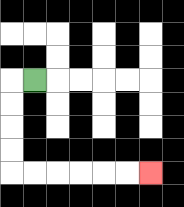{'start': '[1, 3]', 'end': '[6, 7]', 'path_directions': 'L,D,D,D,D,R,R,R,R,R,R', 'path_coordinates': '[[1, 3], [0, 3], [0, 4], [0, 5], [0, 6], [0, 7], [1, 7], [2, 7], [3, 7], [4, 7], [5, 7], [6, 7]]'}